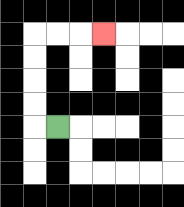{'start': '[2, 5]', 'end': '[4, 1]', 'path_directions': 'L,U,U,U,U,R,R,R', 'path_coordinates': '[[2, 5], [1, 5], [1, 4], [1, 3], [1, 2], [1, 1], [2, 1], [3, 1], [4, 1]]'}